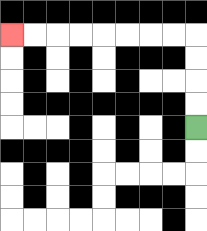{'start': '[8, 5]', 'end': '[0, 1]', 'path_directions': 'U,U,U,U,L,L,L,L,L,L,L,L', 'path_coordinates': '[[8, 5], [8, 4], [8, 3], [8, 2], [8, 1], [7, 1], [6, 1], [5, 1], [4, 1], [3, 1], [2, 1], [1, 1], [0, 1]]'}